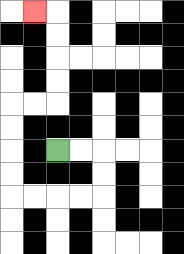{'start': '[2, 6]', 'end': '[1, 0]', 'path_directions': 'R,R,D,D,L,L,L,L,U,U,U,U,R,R,U,U,U,U,L', 'path_coordinates': '[[2, 6], [3, 6], [4, 6], [4, 7], [4, 8], [3, 8], [2, 8], [1, 8], [0, 8], [0, 7], [0, 6], [0, 5], [0, 4], [1, 4], [2, 4], [2, 3], [2, 2], [2, 1], [2, 0], [1, 0]]'}